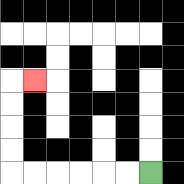{'start': '[6, 7]', 'end': '[1, 3]', 'path_directions': 'L,L,L,L,L,L,U,U,U,U,R', 'path_coordinates': '[[6, 7], [5, 7], [4, 7], [3, 7], [2, 7], [1, 7], [0, 7], [0, 6], [0, 5], [0, 4], [0, 3], [1, 3]]'}